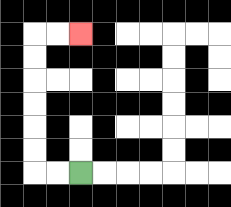{'start': '[3, 7]', 'end': '[3, 1]', 'path_directions': 'L,L,U,U,U,U,U,U,R,R', 'path_coordinates': '[[3, 7], [2, 7], [1, 7], [1, 6], [1, 5], [1, 4], [1, 3], [1, 2], [1, 1], [2, 1], [3, 1]]'}